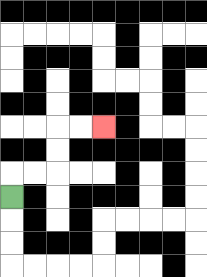{'start': '[0, 8]', 'end': '[4, 5]', 'path_directions': 'U,R,R,U,U,R,R', 'path_coordinates': '[[0, 8], [0, 7], [1, 7], [2, 7], [2, 6], [2, 5], [3, 5], [4, 5]]'}